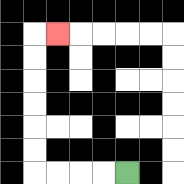{'start': '[5, 7]', 'end': '[2, 1]', 'path_directions': 'L,L,L,L,U,U,U,U,U,U,R', 'path_coordinates': '[[5, 7], [4, 7], [3, 7], [2, 7], [1, 7], [1, 6], [1, 5], [1, 4], [1, 3], [1, 2], [1, 1], [2, 1]]'}